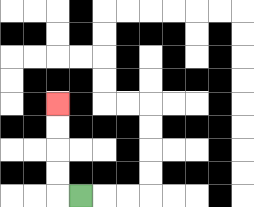{'start': '[3, 8]', 'end': '[2, 4]', 'path_directions': 'L,U,U,U,U', 'path_coordinates': '[[3, 8], [2, 8], [2, 7], [2, 6], [2, 5], [2, 4]]'}